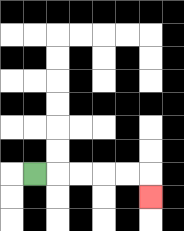{'start': '[1, 7]', 'end': '[6, 8]', 'path_directions': 'R,R,R,R,R,D', 'path_coordinates': '[[1, 7], [2, 7], [3, 7], [4, 7], [5, 7], [6, 7], [6, 8]]'}